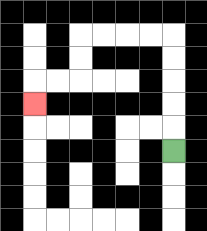{'start': '[7, 6]', 'end': '[1, 4]', 'path_directions': 'U,U,U,U,U,L,L,L,L,D,D,L,L,D', 'path_coordinates': '[[7, 6], [7, 5], [7, 4], [7, 3], [7, 2], [7, 1], [6, 1], [5, 1], [4, 1], [3, 1], [3, 2], [3, 3], [2, 3], [1, 3], [1, 4]]'}